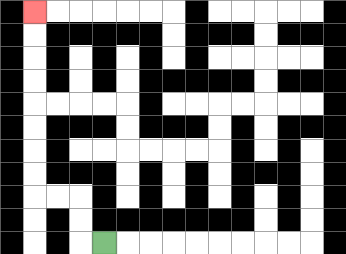{'start': '[4, 10]', 'end': '[1, 0]', 'path_directions': 'L,U,U,L,L,U,U,U,U,U,U,U,U', 'path_coordinates': '[[4, 10], [3, 10], [3, 9], [3, 8], [2, 8], [1, 8], [1, 7], [1, 6], [1, 5], [1, 4], [1, 3], [1, 2], [1, 1], [1, 0]]'}